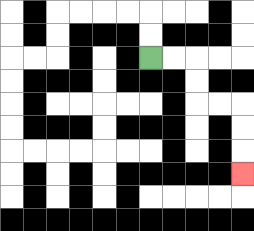{'start': '[6, 2]', 'end': '[10, 7]', 'path_directions': 'R,R,D,D,R,R,D,D,D', 'path_coordinates': '[[6, 2], [7, 2], [8, 2], [8, 3], [8, 4], [9, 4], [10, 4], [10, 5], [10, 6], [10, 7]]'}